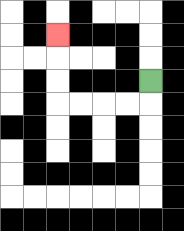{'start': '[6, 3]', 'end': '[2, 1]', 'path_directions': 'D,L,L,L,L,U,U,U', 'path_coordinates': '[[6, 3], [6, 4], [5, 4], [4, 4], [3, 4], [2, 4], [2, 3], [2, 2], [2, 1]]'}